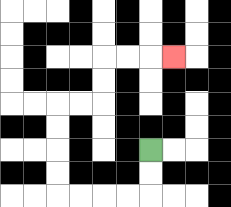{'start': '[6, 6]', 'end': '[7, 2]', 'path_directions': 'D,D,L,L,L,L,U,U,U,U,R,R,U,U,R,R,R', 'path_coordinates': '[[6, 6], [6, 7], [6, 8], [5, 8], [4, 8], [3, 8], [2, 8], [2, 7], [2, 6], [2, 5], [2, 4], [3, 4], [4, 4], [4, 3], [4, 2], [5, 2], [6, 2], [7, 2]]'}